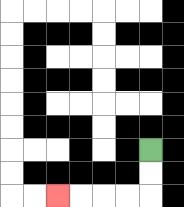{'start': '[6, 6]', 'end': '[2, 8]', 'path_directions': 'D,D,L,L,L,L', 'path_coordinates': '[[6, 6], [6, 7], [6, 8], [5, 8], [4, 8], [3, 8], [2, 8]]'}